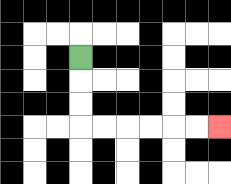{'start': '[3, 2]', 'end': '[9, 5]', 'path_directions': 'D,D,D,R,R,R,R,R,R', 'path_coordinates': '[[3, 2], [3, 3], [3, 4], [3, 5], [4, 5], [5, 5], [6, 5], [7, 5], [8, 5], [9, 5]]'}